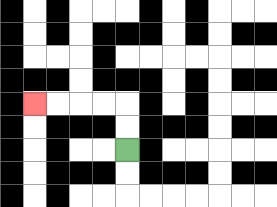{'start': '[5, 6]', 'end': '[1, 4]', 'path_directions': 'U,U,L,L,L,L', 'path_coordinates': '[[5, 6], [5, 5], [5, 4], [4, 4], [3, 4], [2, 4], [1, 4]]'}